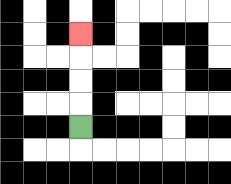{'start': '[3, 5]', 'end': '[3, 1]', 'path_directions': 'U,U,U,U', 'path_coordinates': '[[3, 5], [3, 4], [3, 3], [3, 2], [3, 1]]'}